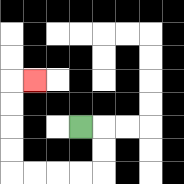{'start': '[3, 5]', 'end': '[1, 3]', 'path_directions': 'R,D,D,L,L,L,L,U,U,U,U,R', 'path_coordinates': '[[3, 5], [4, 5], [4, 6], [4, 7], [3, 7], [2, 7], [1, 7], [0, 7], [0, 6], [0, 5], [0, 4], [0, 3], [1, 3]]'}